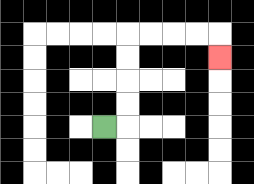{'start': '[4, 5]', 'end': '[9, 2]', 'path_directions': 'R,U,U,U,U,R,R,R,R,D', 'path_coordinates': '[[4, 5], [5, 5], [5, 4], [5, 3], [5, 2], [5, 1], [6, 1], [7, 1], [8, 1], [9, 1], [9, 2]]'}